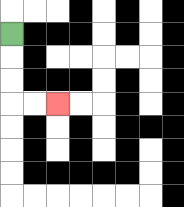{'start': '[0, 1]', 'end': '[2, 4]', 'path_directions': 'D,D,D,R,R', 'path_coordinates': '[[0, 1], [0, 2], [0, 3], [0, 4], [1, 4], [2, 4]]'}